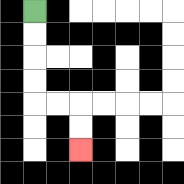{'start': '[1, 0]', 'end': '[3, 6]', 'path_directions': 'D,D,D,D,R,R,D,D', 'path_coordinates': '[[1, 0], [1, 1], [1, 2], [1, 3], [1, 4], [2, 4], [3, 4], [3, 5], [3, 6]]'}